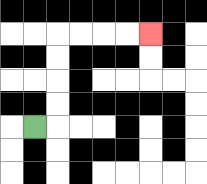{'start': '[1, 5]', 'end': '[6, 1]', 'path_directions': 'R,U,U,U,U,R,R,R,R', 'path_coordinates': '[[1, 5], [2, 5], [2, 4], [2, 3], [2, 2], [2, 1], [3, 1], [4, 1], [5, 1], [6, 1]]'}